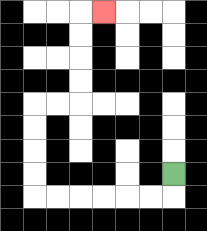{'start': '[7, 7]', 'end': '[4, 0]', 'path_directions': 'D,L,L,L,L,L,L,U,U,U,U,R,R,U,U,U,U,R', 'path_coordinates': '[[7, 7], [7, 8], [6, 8], [5, 8], [4, 8], [3, 8], [2, 8], [1, 8], [1, 7], [1, 6], [1, 5], [1, 4], [2, 4], [3, 4], [3, 3], [3, 2], [3, 1], [3, 0], [4, 0]]'}